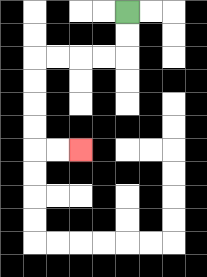{'start': '[5, 0]', 'end': '[3, 6]', 'path_directions': 'D,D,L,L,L,L,D,D,D,D,R,R', 'path_coordinates': '[[5, 0], [5, 1], [5, 2], [4, 2], [3, 2], [2, 2], [1, 2], [1, 3], [1, 4], [1, 5], [1, 6], [2, 6], [3, 6]]'}